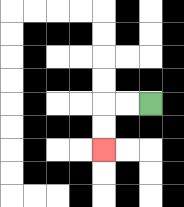{'start': '[6, 4]', 'end': '[4, 6]', 'path_directions': 'L,L,D,D', 'path_coordinates': '[[6, 4], [5, 4], [4, 4], [4, 5], [4, 6]]'}